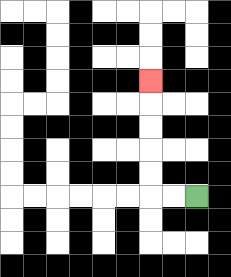{'start': '[8, 8]', 'end': '[6, 3]', 'path_directions': 'L,L,U,U,U,U,U', 'path_coordinates': '[[8, 8], [7, 8], [6, 8], [6, 7], [6, 6], [6, 5], [6, 4], [6, 3]]'}